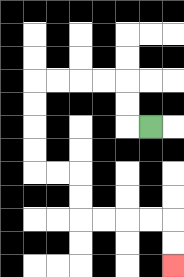{'start': '[6, 5]', 'end': '[7, 11]', 'path_directions': 'L,U,U,L,L,L,L,D,D,D,D,R,R,D,D,R,R,R,R,D,D', 'path_coordinates': '[[6, 5], [5, 5], [5, 4], [5, 3], [4, 3], [3, 3], [2, 3], [1, 3], [1, 4], [1, 5], [1, 6], [1, 7], [2, 7], [3, 7], [3, 8], [3, 9], [4, 9], [5, 9], [6, 9], [7, 9], [7, 10], [7, 11]]'}